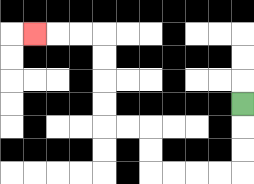{'start': '[10, 4]', 'end': '[1, 1]', 'path_directions': 'D,D,D,L,L,L,L,U,U,L,L,U,U,U,U,L,L,L', 'path_coordinates': '[[10, 4], [10, 5], [10, 6], [10, 7], [9, 7], [8, 7], [7, 7], [6, 7], [6, 6], [6, 5], [5, 5], [4, 5], [4, 4], [4, 3], [4, 2], [4, 1], [3, 1], [2, 1], [1, 1]]'}